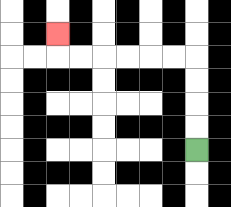{'start': '[8, 6]', 'end': '[2, 1]', 'path_directions': 'U,U,U,U,L,L,L,L,L,L,U', 'path_coordinates': '[[8, 6], [8, 5], [8, 4], [8, 3], [8, 2], [7, 2], [6, 2], [5, 2], [4, 2], [3, 2], [2, 2], [2, 1]]'}